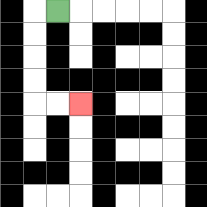{'start': '[2, 0]', 'end': '[3, 4]', 'path_directions': 'L,D,D,D,D,R,R', 'path_coordinates': '[[2, 0], [1, 0], [1, 1], [1, 2], [1, 3], [1, 4], [2, 4], [3, 4]]'}